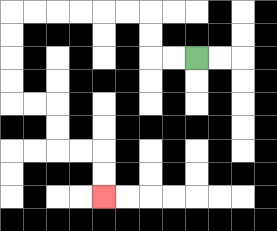{'start': '[8, 2]', 'end': '[4, 8]', 'path_directions': 'L,L,U,U,L,L,L,L,L,L,D,D,D,D,R,R,D,D,R,R,D,D', 'path_coordinates': '[[8, 2], [7, 2], [6, 2], [6, 1], [6, 0], [5, 0], [4, 0], [3, 0], [2, 0], [1, 0], [0, 0], [0, 1], [0, 2], [0, 3], [0, 4], [1, 4], [2, 4], [2, 5], [2, 6], [3, 6], [4, 6], [4, 7], [4, 8]]'}